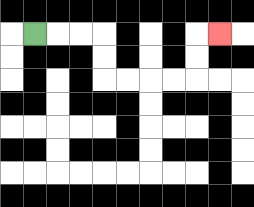{'start': '[1, 1]', 'end': '[9, 1]', 'path_directions': 'R,R,R,D,D,R,R,R,R,U,U,R', 'path_coordinates': '[[1, 1], [2, 1], [3, 1], [4, 1], [4, 2], [4, 3], [5, 3], [6, 3], [7, 3], [8, 3], [8, 2], [8, 1], [9, 1]]'}